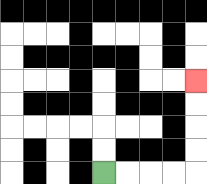{'start': '[4, 7]', 'end': '[8, 3]', 'path_directions': 'R,R,R,R,U,U,U,U', 'path_coordinates': '[[4, 7], [5, 7], [6, 7], [7, 7], [8, 7], [8, 6], [8, 5], [8, 4], [8, 3]]'}